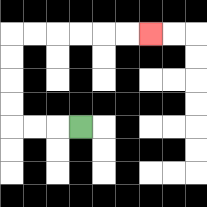{'start': '[3, 5]', 'end': '[6, 1]', 'path_directions': 'L,L,L,U,U,U,U,R,R,R,R,R,R', 'path_coordinates': '[[3, 5], [2, 5], [1, 5], [0, 5], [0, 4], [0, 3], [0, 2], [0, 1], [1, 1], [2, 1], [3, 1], [4, 1], [5, 1], [6, 1]]'}